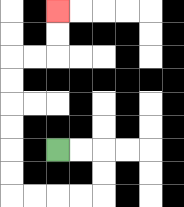{'start': '[2, 6]', 'end': '[2, 0]', 'path_directions': 'R,R,D,D,L,L,L,L,U,U,U,U,U,U,R,R,U,U', 'path_coordinates': '[[2, 6], [3, 6], [4, 6], [4, 7], [4, 8], [3, 8], [2, 8], [1, 8], [0, 8], [0, 7], [0, 6], [0, 5], [0, 4], [0, 3], [0, 2], [1, 2], [2, 2], [2, 1], [2, 0]]'}